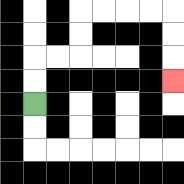{'start': '[1, 4]', 'end': '[7, 3]', 'path_directions': 'U,U,R,R,U,U,R,R,R,R,D,D,D', 'path_coordinates': '[[1, 4], [1, 3], [1, 2], [2, 2], [3, 2], [3, 1], [3, 0], [4, 0], [5, 0], [6, 0], [7, 0], [7, 1], [7, 2], [7, 3]]'}